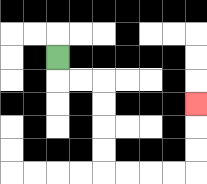{'start': '[2, 2]', 'end': '[8, 4]', 'path_directions': 'D,R,R,D,D,D,D,R,R,R,R,U,U,U', 'path_coordinates': '[[2, 2], [2, 3], [3, 3], [4, 3], [4, 4], [4, 5], [4, 6], [4, 7], [5, 7], [6, 7], [7, 7], [8, 7], [8, 6], [8, 5], [8, 4]]'}